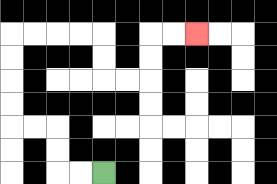{'start': '[4, 7]', 'end': '[8, 1]', 'path_directions': 'L,L,U,U,L,L,U,U,U,U,R,R,R,R,D,D,R,R,U,U,R,R', 'path_coordinates': '[[4, 7], [3, 7], [2, 7], [2, 6], [2, 5], [1, 5], [0, 5], [0, 4], [0, 3], [0, 2], [0, 1], [1, 1], [2, 1], [3, 1], [4, 1], [4, 2], [4, 3], [5, 3], [6, 3], [6, 2], [6, 1], [7, 1], [8, 1]]'}